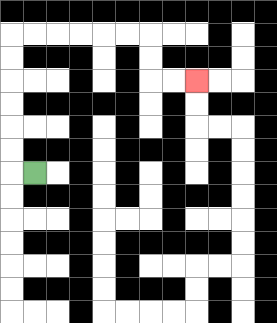{'start': '[1, 7]', 'end': '[8, 3]', 'path_directions': 'L,U,U,U,U,U,U,R,R,R,R,R,R,D,D,R,R', 'path_coordinates': '[[1, 7], [0, 7], [0, 6], [0, 5], [0, 4], [0, 3], [0, 2], [0, 1], [1, 1], [2, 1], [3, 1], [4, 1], [5, 1], [6, 1], [6, 2], [6, 3], [7, 3], [8, 3]]'}